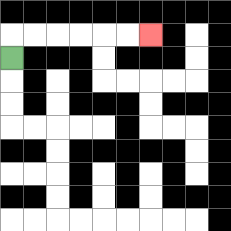{'start': '[0, 2]', 'end': '[6, 1]', 'path_directions': 'U,R,R,R,R,R,R', 'path_coordinates': '[[0, 2], [0, 1], [1, 1], [2, 1], [3, 1], [4, 1], [5, 1], [6, 1]]'}